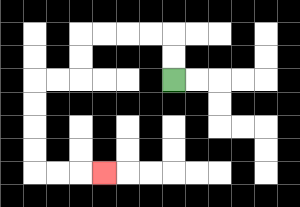{'start': '[7, 3]', 'end': '[4, 7]', 'path_directions': 'U,U,L,L,L,L,D,D,L,L,D,D,D,D,R,R,R', 'path_coordinates': '[[7, 3], [7, 2], [7, 1], [6, 1], [5, 1], [4, 1], [3, 1], [3, 2], [3, 3], [2, 3], [1, 3], [1, 4], [1, 5], [1, 6], [1, 7], [2, 7], [3, 7], [4, 7]]'}